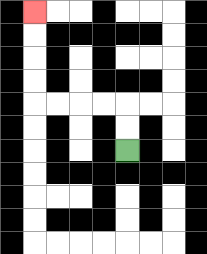{'start': '[5, 6]', 'end': '[1, 0]', 'path_directions': 'U,U,L,L,L,L,U,U,U,U', 'path_coordinates': '[[5, 6], [5, 5], [5, 4], [4, 4], [3, 4], [2, 4], [1, 4], [1, 3], [1, 2], [1, 1], [1, 0]]'}